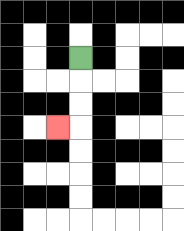{'start': '[3, 2]', 'end': '[2, 5]', 'path_directions': 'D,D,D,L', 'path_coordinates': '[[3, 2], [3, 3], [3, 4], [3, 5], [2, 5]]'}